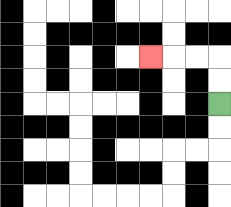{'start': '[9, 4]', 'end': '[6, 2]', 'path_directions': 'U,U,L,L,L', 'path_coordinates': '[[9, 4], [9, 3], [9, 2], [8, 2], [7, 2], [6, 2]]'}